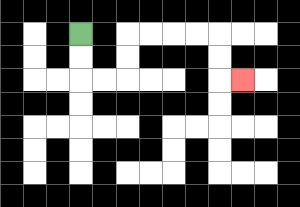{'start': '[3, 1]', 'end': '[10, 3]', 'path_directions': 'D,D,R,R,U,U,R,R,R,R,D,D,R', 'path_coordinates': '[[3, 1], [3, 2], [3, 3], [4, 3], [5, 3], [5, 2], [5, 1], [6, 1], [7, 1], [8, 1], [9, 1], [9, 2], [9, 3], [10, 3]]'}